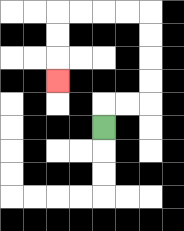{'start': '[4, 5]', 'end': '[2, 3]', 'path_directions': 'U,R,R,U,U,U,U,L,L,L,L,D,D,D', 'path_coordinates': '[[4, 5], [4, 4], [5, 4], [6, 4], [6, 3], [6, 2], [6, 1], [6, 0], [5, 0], [4, 0], [3, 0], [2, 0], [2, 1], [2, 2], [2, 3]]'}